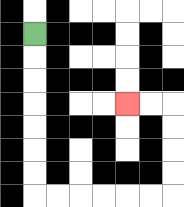{'start': '[1, 1]', 'end': '[5, 4]', 'path_directions': 'D,D,D,D,D,D,D,R,R,R,R,R,R,U,U,U,U,L,L', 'path_coordinates': '[[1, 1], [1, 2], [1, 3], [1, 4], [1, 5], [1, 6], [1, 7], [1, 8], [2, 8], [3, 8], [4, 8], [5, 8], [6, 8], [7, 8], [7, 7], [7, 6], [7, 5], [7, 4], [6, 4], [5, 4]]'}